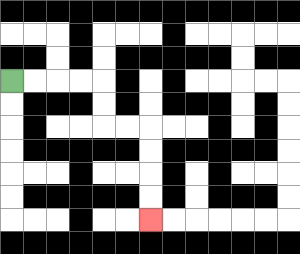{'start': '[0, 3]', 'end': '[6, 9]', 'path_directions': 'R,R,R,R,D,D,R,R,D,D,D,D', 'path_coordinates': '[[0, 3], [1, 3], [2, 3], [3, 3], [4, 3], [4, 4], [4, 5], [5, 5], [6, 5], [6, 6], [6, 7], [6, 8], [6, 9]]'}